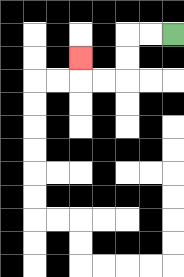{'start': '[7, 1]', 'end': '[3, 2]', 'path_directions': 'L,L,D,D,L,L,U', 'path_coordinates': '[[7, 1], [6, 1], [5, 1], [5, 2], [5, 3], [4, 3], [3, 3], [3, 2]]'}